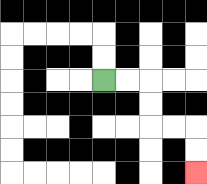{'start': '[4, 3]', 'end': '[8, 7]', 'path_directions': 'R,R,D,D,R,R,D,D', 'path_coordinates': '[[4, 3], [5, 3], [6, 3], [6, 4], [6, 5], [7, 5], [8, 5], [8, 6], [8, 7]]'}